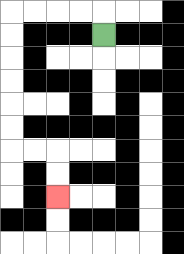{'start': '[4, 1]', 'end': '[2, 8]', 'path_directions': 'U,L,L,L,L,D,D,D,D,D,D,R,R,D,D', 'path_coordinates': '[[4, 1], [4, 0], [3, 0], [2, 0], [1, 0], [0, 0], [0, 1], [0, 2], [0, 3], [0, 4], [0, 5], [0, 6], [1, 6], [2, 6], [2, 7], [2, 8]]'}